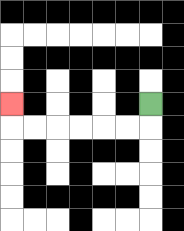{'start': '[6, 4]', 'end': '[0, 4]', 'path_directions': 'D,L,L,L,L,L,L,U', 'path_coordinates': '[[6, 4], [6, 5], [5, 5], [4, 5], [3, 5], [2, 5], [1, 5], [0, 5], [0, 4]]'}